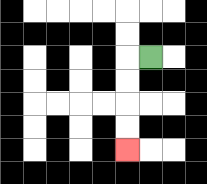{'start': '[6, 2]', 'end': '[5, 6]', 'path_directions': 'L,D,D,D,D', 'path_coordinates': '[[6, 2], [5, 2], [5, 3], [5, 4], [5, 5], [5, 6]]'}